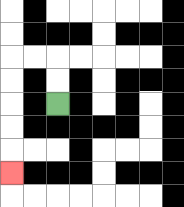{'start': '[2, 4]', 'end': '[0, 7]', 'path_directions': 'U,U,L,L,D,D,D,D,D', 'path_coordinates': '[[2, 4], [2, 3], [2, 2], [1, 2], [0, 2], [0, 3], [0, 4], [0, 5], [0, 6], [0, 7]]'}